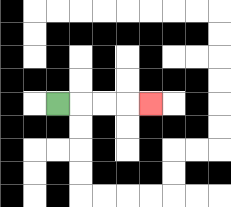{'start': '[2, 4]', 'end': '[6, 4]', 'path_directions': 'R,R,R,R', 'path_coordinates': '[[2, 4], [3, 4], [4, 4], [5, 4], [6, 4]]'}